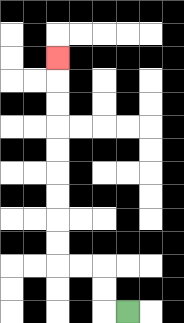{'start': '[5, 13]', 'end': '[2, 2]', 'path_directions': 'L,U,U,L,L,U,U,U,U,U,U,U,U,U', 'path_coordinates': '[[5, 13], [4, 13], [4, 12], [4, 11], [3, 11], [2, 11], [2, 10], [2, 9], [2, 8], [2, 7], [2, 6], [2, 5], [2, 4], [2, 3], [2, 2]]'}